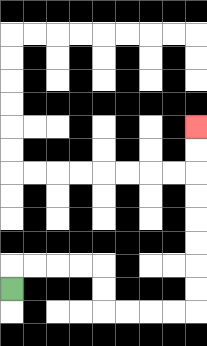{'start': '[0, 12]', 'end': '[8, 5]', 'path_directions': 'U,R,R,R,R,D,D,R,R,R,R,U,U,U,U,U,U,U,U', 'path_coordinates': '[[0, 12], [0, 11], [1, 11], [2, 11], [3, 11], [4, 11], [4, 12], [4, 13], [5, 13], [6, 13], [7, 13], [8, 13], [8, 12], [8, 11], [8, 10], [8, 9], [8, 8], [8, 7], [8, 6], [8, 5]]'}